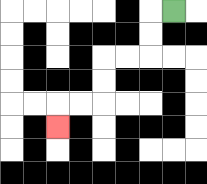{'start': '[7, 0]', 'end': '[2, 5]', 'path_directions': 'L,D,D,L,L,D,D,L,L,D', 'path_coordinates': '[[7, 0], [6, 0], [6, 1], [6, 2], [5, 2], [4, 2], [4, 3], [4, 4], [3, 4], [2, 4], [2, 5]]'}